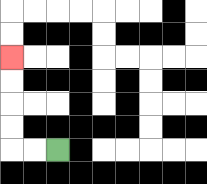{'start': '[2, 6]', 'end': '[0, 2]', 'path_directions': 'L,L,U,U,U,U', 'path_coordinates': '[[2, 6], [1, 6], [0, 6], [0, 5], [0, 4], [0, 3], [0, 2]]'}